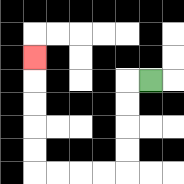{'start': '[6, 3]', 'end': '[1, 2]', 'path_directions': 'L,D,D,D,D,L,L,L,L,U,U,U,U,U', 'path_coordinates': '[[6, 3], [5, 3], [5, 4], [5, 5], [5, 6], [5, 7], [4, 7], [3, 7], [2, 7], [1, 7], [1, 6], [1, 5], [1, 4], [1, 3], [1, 2]]'}